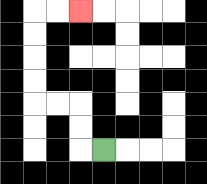{'start': '[4, 6]', 'end': '[3, 0]', 'path_directions': 'L,U,U,L,L,U,U,U,U,R,R', 'path_coordinates': '[[4, 6], [3, 6], [3, 5], [3, 4], [2, 4], [1, 4], [1, 3], [1, 2], [1, 1], [1, 0], [2, 0], [3, 0]]'}